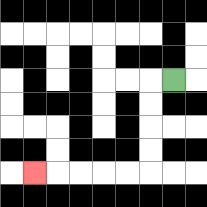{'start': '[7, 3]', 'end': '[1, 7]', 'path_directions': 'L,D,D,D,D,L,L,L,L,L', 'path_coordinates': '[[7, 3], [6, 3], [6, 4], [6, 5], [6, 6], [6, 7], [5, 7], [4, 7], [3, 7], [2, 7], [1, 7]]'}